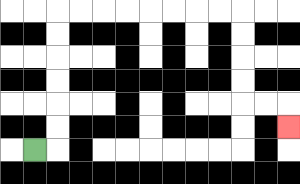{'start': '[1, 6]', 'end': '[12, 5]', 'path_directions': 'R,U,U,U,U,U,U,R,R,R,R,R,R,R,R,D,D,D,D,R,R,D', 'path_coordinates': '[[1, 6], [2, 6], [2, 5], [2, 4], [2, 3], [2, 2], [2, 1], [2, 0], [3, 0], [4, 0], [5, 0], [6, 0], [7, 0], [8, 0], [9, 0], [10, 0], [10, 1], [10, 2], [10, 3], [10, 4], [11, 4], [12, 4], [12, 5]]'}